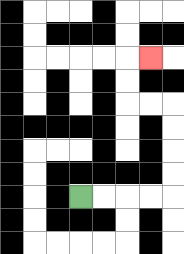{'start': '[3, 8]', 'end': '[6, 2]', 'path_directions': 'R,R,R,R,U,U,U,U,L,L,U,U,R', 'path_coordinates': '[[3, 8], [4, 8], [5, 8], [6, 8], [7, 8], [7, 7], [7, 6], [7, 5], [7, 4], [6, 4], [5, 4], [5, 3], [5, 2], [6, 2]]'}